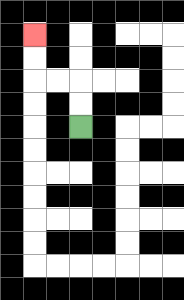{'start': '[3, 5]', 'end': '[1, 1]', 'path_directions': 'U,U,L,L,U,U', 'path_coordinates': '[[3, 5], [3, 4], [3, 3], [2, 3], [1, 3], [1, 2], [1, 1]]'}